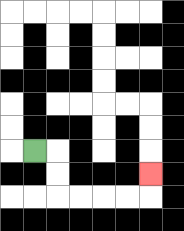{'start': '[1, 6]', 'end': '[6, 7]', 'path_directions': 'R,D,D,R,R,R,R,U', 'path_coordinates': '[[1, 6], [2, 6], [2, 7], [2, 8], [3, 8], [4, 8], [5, 8], [6, 8], [6, 7]]'}